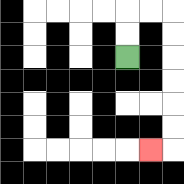{'start': '[5, 2]', 'end': '[6, 6]', 'path_directions': 'U,U,R,R,D,D,D,D,D,D,L', 'path_coordinates': '[[5, 2], [5, 1], [5, 0], [6, 0], [7, 0], [7, 1], [7, 2], [7, 3], [7, 4], [7, 5], [7, 6], [6, 6]]'}